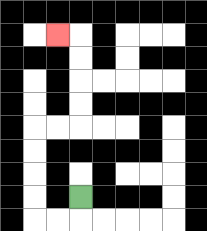{'start': '[3, 8]', 'end': '[2, 1]', 'path_directions': 'D,L,L,U,U,U,U,R,R,U,U,U,U,L', 'path_coordinates': '[[3, 8], [3, 9], [2, 9], [1, 9], [1, 8], [1, 7], [1, 6], [1, 5], [2, 5], [3, 5], [3, 4], [3, 3], [3, 2], [3, 1], [2, 1]]'}